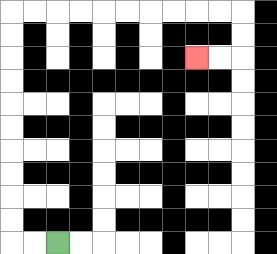{'start': '[2, 10]', 'end': '[8, 2]', 'path_directions': 'L,L,U,U,U,U,U,U,U,U,U,U,R,R,R,R,R,R,R,R,R,R,D,D,L,L', 'path_coordinates': '[[2, 10], [1, 10], [0, 10], [0, 9], [0, 8], [0, 7], [0, 6], [0, 5], [0, 4], [0, 3], [0, 2], [0, 1], [0, 0], [1, 0], [2, 0], [3, 0], [4, 0], [5, 0], [6, 0], [7, 0], [8, 0], [9, 0], [10, 0], [10, 1], [10, 2], [9, 2], [8, 2]]'}